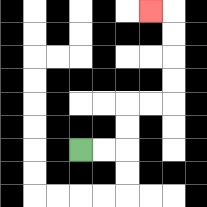{'start': '[3, 6]', 'end': '[6, 0]', 'path_directions': 'R,R,U,U,R,R,U,U,U,U,L', 'path_coordinates': '[[3, 6], [4, 6], [5, 6], [5, 5], [5, 4], [6, 4], [7, 4], [7, 3], [7, 2], [7, 1], [7, 0], [6, 0]]'}